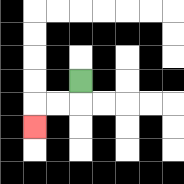{'start': '[3, 3]', 'end': '[1, 5]', 'path_directions': 'D,L,L,D', 'path_coordinates': '[[3, 3], [3, 4], [2, 4], [1, 4], [1, 5]]'}